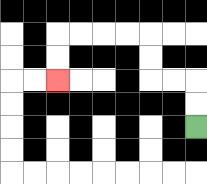{'start': '[8, 5]', 'end': '[2, 3]', 'path_directions': 'U,U,L,L,U,U,L,L,L,L,D,D', 'path_coordinates': '[[8, 5], [8, 4], [8, 3], [7, 3], [6, 3], [6, 2], [6, 1], [5, 1], [4, 1], [3, 1], [2, 1], [2, 2], [2, 3]]'}